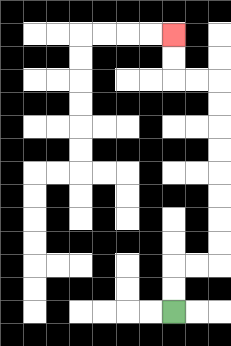{'start': '[7, 13]', 'end': '[7, 1]', 'path_directions': 'U,U,R,R,U,U,U,U,U,U,U,U,L,L,U,U', 'path_coordinates': '[[7, 13], [7, 12], [7, 11], [8, 11], [9, 11], [9, 10], [9, 9], [9, 8], [9, 7], [9, 6], [9, 5], [9, 4], [9, 3], [8, 3], [7, 3], [7, 2], [7, 1]]'}